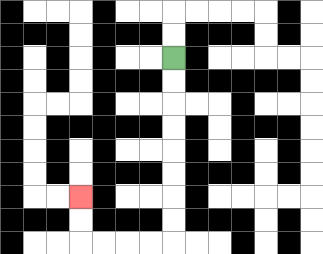{'start': '[7, 2]', 'end': '[3, 8]', 'path_directions': 'D,D,D,D,D,D,D,D,L,L,L,L,U,U', 'path_coordinates': '[[7, 2], [7, 3], [7, 4], [7, 5], [7, 6], [7, 7], [7, 8], [7, 9], [7, 10], [6, 10], [5, 10], [4, 10], [3, 10], [3, 9], [3, 8]]'}